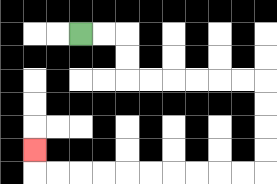{'start': '[3, 1]', 'end': '[1, 6]', 'path_directions': 'R,R,D,D,R,R,R,R,R,R,D,D,D,D,L,L,L,L,L,L,L,L,L,L,U', 'path_coordinates': '[[3, 1], [4, 1], [5, 1], [5, 2], [5, 3], [6, 3], [7, 3], [8, 3], [9, 3], [10, 3], [11, 3], [11, 4], [11, 5], [11, 6], [11, 7], [10, 7], [9, 7], [8, 7], [7, 7], [6, 7], [5, 7], [4, 7], [3, 7], [2, 7], [1, 7], [1, 6]]'}